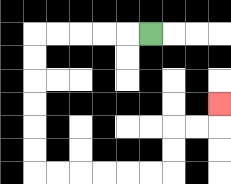{'start': '[6, 1]', 'end': '[9, 4]', 'path_directions': 'L,L,L,L,L,D,D,D,D,D,D,R,R,R,R,R,R,U,U,R,R,U', 'path_coordinates': '[[6, 1], [5, 1], [4, 1], [3, 1], [2, 1], [1, 1], [1, 2], [1, 3], [1, 4], [1, 5], [1, 6], [1, 7], [2, 7], [3, 7], [4, 7], [5, 7], [6, 7], [7, 7], [7, 6], [7, 5], [8, 5], [9, 5], [9, 4]]'}